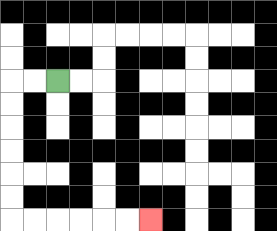{'start': '[2, 3]', 'end': '[6, 9]', 'path_directions': 'L,L,D,D,D,D,D,D,R,R,R,R,R,R', 'path_coordinates': '[[2, 3], [1, 3], [0, 3], [0, 4], [0, 5], [0, 6], [0, 7], [0, 8], [0, 9], [1, 9], [2, 9], [3, 9], [4, 9], [5, 9], [6, 9]]'}